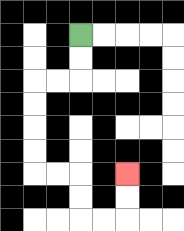{'start': '[3, 1]', 'end': '[5, 7]', 'path_directions': 'D,D,L,L,D,D,D,D,R,R,D,D,R,R,U,U', 'path_coordinates': '[[3, 1], [3, 2], [3, 3], [2, 3], [1, 3], [1, 4], [1, 5], [1, 6], [1, 7], [2, 7], [3, 7], [3, 8], [3, 9], [4, 9], [5, 9], [5, 8], [5, 7]]'}